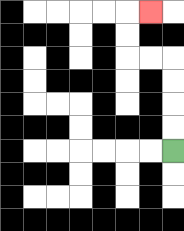{'start': '[7, 6]', 'end': '[6, 0]', 'path_directions': 'U,U,U,U,L,L,U,U,R', 'path_coordinates': '[[7, 6], [7, 5], [7, 4], [7, 3], [7, 2], [6, 2], [5, 2], [5, 1], [5, 0], [6, 0]]'}